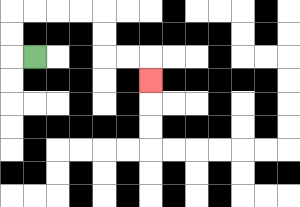{'start': '[1, 2]', 'end': '[6, 3]', 'path_directions': 'L,U,U,R,R,R,R,D,D,R,R,D', 'path_coordinates': '[[1, 2], [0, 2], [0, 1], [0, 0], [1, 0], [2, 0], [3, 0], [4, 0], [4, 1], [4, 2], [5, 2], [6, 2], [6, 3]]'}